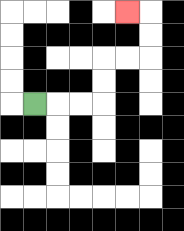{'start': '[1, 4]', 'end': '[5, 0]', 'path_directions': 'R,R,R,U,U,R,R,U,U,L', 'path_coordinates': '[[1, 4], [2, 4], [3, 4], [4, 4], [4, 3], [4, 2], [5, 2], [6, 2], [6, 1], [6, 0], [5, 0]]'}